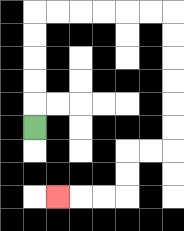{'start': '[1, 5]', 'end': '[2, 8]', 'path_directions': 'U,U,U,U,U,R,R,R,R,R,R,D,D,D,D,D,D,L,L,D,D,L,L,L', 'path_coordinates': '[[1, 5], [1, 4], [1, 3], [1, 2], [1, 1], [1, 0], [2, 0], [3, 0], [4, 0], [5, 0], [6, 0], [7, 0], [7, 1], [7, 2], [7, 3], [7, 4], [7, 5], [7, 6], [6, 6], [5, 6], [5, 7], [5, 8], [4, 8], [3, 8], [2, 8]]'}